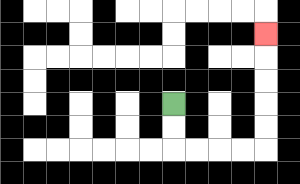{'start': '[7, 4]', 'end': '[11, 1]', 'path_directions': 'D,D,R,R,R,R,U,U,U,U,U', 'path_coordinates': '[[7, 4], [7, 5], [7, 6], [8, 6], [9, 6], [10, 6], [11, 6], [11, 5], [11, 4], [11, 3], [11, 2], [11, 1]]'}